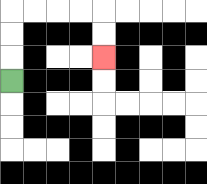{'start': '[0, 3]', 'end': '[4, 2]', 'path_directions': 'U,U,U,R,R,R,R,D,D', 'path_coordinates': '[[0, 3], [0, 2], [0, 1], [0, 0], [1, 0], [2, 0], [3, 0], [4, 0], [4, 1], [4, 2]]'}